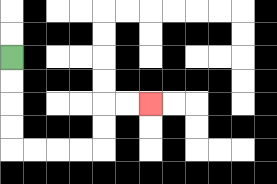{'start': '[0, 2]', 'end': '[6, 4]', 'path_directions': 'D,D,D,D,R,R,R,R,U,U,R,R', 'path_coordinates': '[[0, 2], [0, 3], [0, 4], [0, 5], [0, 6], [1, 6], [2, 6], [3, 6], [4, 6], [4, 5], [4, 4], [5, 4], [6, 4]]'}